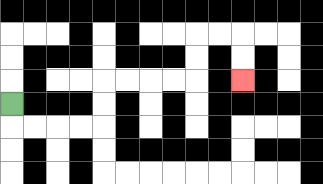{'start': '[0, 4]', 'end': '[10, 3]', 'path_directions': 'D,R,R,R,R,U,U,R,R,R,R,U,U,R,R,D,D', 'path_coordinates': '[[0, 4], [0, 5], [1, 5], [2, 5], [3, 5], [4, 5], [4, 4], [4, 3], [5, 3], [6, 3], [7, 3], [8, 3], [8, 2], [8, 1], [9, 1], [10, 1], [10, 2], [10, 3]]'}